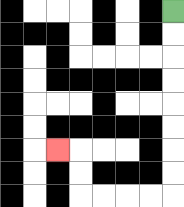{'start': '[7, 0]', 'end': '[2, 6]', 'path_directions': 'D,D,D,D,D,D,D,D,L,L,L,L,U,U,L', 'path_coordinates': '[[7, 0], [7, 1], [7, 2], [7, 3], [7, 4], [7, 5], [7, 6], [7, 7], [7, 8], [6, 8], [5, 8], [4, 8], [3, 8], [3, 7], [3, 6], [2, 6]]'}